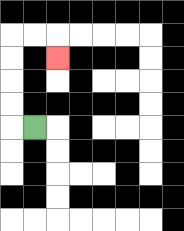{'start': '[1, 5]', 'end': '[2, 2]', 'path_directions': 'L,U,U,U,U,R,R,D', 'path_coordinates': '[[1, 5], [0, 5], [0, 4], [0, 3], [0, 2], [0, 1], [1, 1], [2, 1], [2, 2]]'}